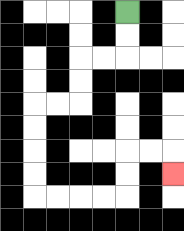{'start': '[5, 0]', 'end': '[7, 7]', 'path_directions': 'D,D,L,L,D,D,L,L,D,D,D,D,R,R,R,R,U,U,R,R,D', 'path_coordinates': '[[5, 0], [5, 1], [5, 2], [4, 2], [3, 2], [3, 3], [3, 4], [2, 4], [1, 4], [1, 5], [1, 6], [1, 7], [1, 8], [2, 8], [3, 8], [4, 8], [5, 8], [5, 7], [5, 6], [6, 6], [7, 6], [7, 7]]'}